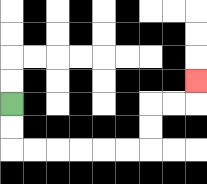{'start': '[0, 4]', 'end': '[8, 3]', 'path_directions': 'D,D,R,R,R,R,R,R,U,U,R,R,U', 'path_coordinates': '[[0, 4], [0, 5], [0, 6], [1, 6], [2, 6], [3, 6], [4, 6], [5, 6], [6, 6], [6, 5], [6, 4], [7, 4], [8, 4], [8, 3]]'}